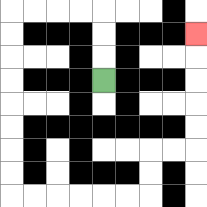{'start': '[4, 3]', 'end': '[8, 1]', 'path_directions': 'U,U,U,L,L,L,L,D,D,D,D,D,D,D,D,R,R,R,R,R,R,U,U,R,R,U,U,U,U,U', 'path_coordinates': '[[4, 3], [4, 2], [4, 1], [4, 0], [3, 0], [2, 0], [1, 0], [0, 0], [0, 1], [0, 2], [0, 3], [0, 4], [0, 5], [0, 6], [0, 7], [0, 8], [1, 8], [2, 8], [3, 8], [4, 8], [5, 8], [6, 8], [6, 7], [6, 6], [7, 6], [8, 6], [8, 5], [8, 4], [8, 3], [8, 2], [8, 1]]'}